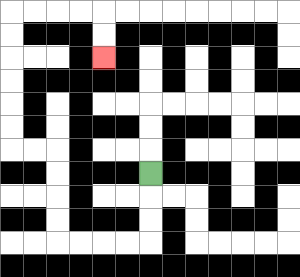{'start': '[6, 7]', 'end': '[4, 2]', 'path_directions': 'D,D,D,L,L,L,L,U,U,U,U,L,L,U,U,U,U,U,U,R,R,R,R,D,D', 'path_coordinates': '[[6, 7], [6, 8], [6, 9], [6, 10], [5, 10], [4, 10], [3, 10], [2, 10], [2, 9], [2, 8], [2, 7], [2, 6], [1, 6], [0, 6], [0, 5], [0, 4], [0, 3], [0, 2], [0, 1], [0, 0], [1, 0], [2, 0], [3, 0], [4, 0], [4, 1], [4, 2]]'}